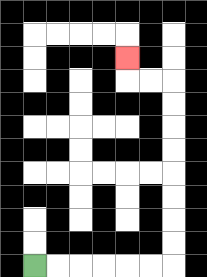{'start': '[1, 11]', 'end': '[5, 2]', 'path_directions': 'R,R,R,R,R,R,U,U,U,U,U,U,U,U,L,L,U', 'path_coordinates': '[[1, 11], [2, 11], [3, 11], [4, 11], [5, 11], [6, 11], [7, 11], [7, 10], [7, 9], [7, 8], [7, 7], [7, 6], [7, 5], [7, 4], [7, 3], [6, 3], [5, 3], [5, 2]]'}